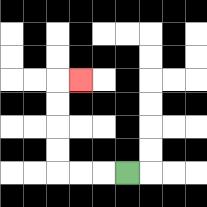{'start': '[5, 7]', 'end': '[3, 3]', 'path_directions': 'L,L,L,U,U,U,U,R', 'path_coordinates': '[[5, 7], [4, 7], [3, 7], [2, 7], [2, 6], [2, 5], [2, 4], [2, 3], [3, 3]]'}